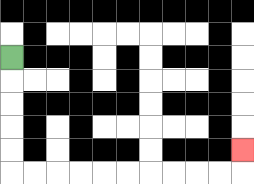{'start': '[0, 2]', 'end': '[10, 6]', 'path_directions': 'D,D,D,D,D,R,R,R,R,R,R,R,R,R,R,U', 'path_coordinates': '[[0, 2], [0, 3], [0, 4], [0, 5], [0, 6], [0, 7], [1, 7], [2, 7], [3, 7], [4, 7], [5, 7], [6, 7], [7, 7], [8, 7], [9, 7], [10, 7], [10, 6]]'}